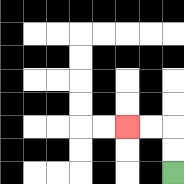{'start': '[7, 7]', 'end': '[5, 5]', 'path_directions': 'U,U,L,L', 'path_coordinates': '[[7, 7], [7, 6], [7, 5], [6, 5], [5, 5]]'}